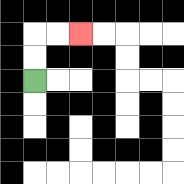{'start': '[1, 3]', 'end': '[3, 1]', 'path_directions': 'U,U,R,R', 'path_coordinates': '[[1, 3], [1, 2], [1, 1], [2, 1], [3, 1]]'}